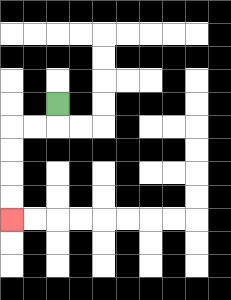{'start': '[2, 4]', 'end': '[0, 9]', 'path_directions': 'D,L,L,D,D,D,D', 'path_coordinates': '[[2, 4], [2, 5], [1, 5], [0, 5], [0, 6], [0, 7], [0, 8], [0, 9]]'}